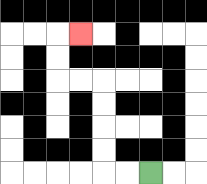{'start': '[6, 7]', 'end': '[3, 1]', 'path_directions': 'L,L,U,U,U,U,L,L,U,U,R', 'path_coordinates': '[[6, 7], [5, 7], [4, 7], [4, 6], [4, 5], [4, 4], [4, 3], [3, 3], [2, 3], [2, 2], [2, 1], [3, 1]]'}